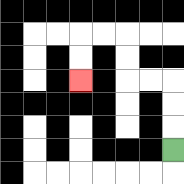{'start': '[7, 6]', 'end': '[3, 3]', 'path_directions': 'U,U,U,L,L,U,U,L,L,D,D', 'path_coordinates': '[[7, 6], [7, 5], [7, 4], [7, 3], [6, 3], [5, 3], [5, 2], [5, 1], [4, 1], [3, 1], [3, 2], [3, 3]]'}